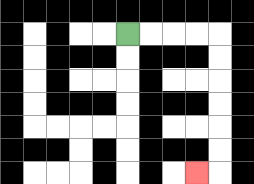{'start': '[5, 1]', 'end': '[8, 7]', 'path_directions': 'R,R,R,R,D,D,D,D,D,D,L', 'path_coordinates': '[[5, 1], [6, 1], [7, 1], [8, 1], [9, 1], [9, 2], [9, 3], [9, 4], [9, 5], [9, 6], [9, 7], [8, 7]]'}